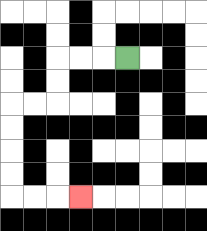{'start': '[5, 2]', 'end': '[3, 8]', 'path_directions': 'L,L,L,D,D,L,L,D,D,D,D,R,R,R', 'path_coordinates': '[[5, 2], [4, 2], [3, 2], [2, 2], [2, 3], [2, 4], [1, 4], [0, 4], [0, 5], [0, 6], [0, 7], [0, 8], [1, 8], [2, 8], [3, 8]]'}